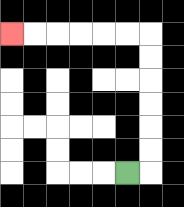{'start': '[5, 7]', 'end': '[0, 1]', 'path_directions': 'R,U,U,U,U,U,U,L,L,L,L,L,L', 'path_coordinates': '[[5, 7], [6, 7], [6, 6], [6, 5], [6, 4], [6, 3], [6, 2], [6, 1], [5, 1], [4, 1], [3, 1], [2, 1], [1, 1], [0, 1]]'}